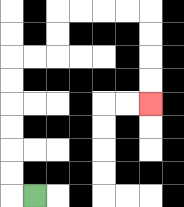{'start': '[1, 8]', 'end': '[6, 4]', 'path_directions': 'L,U,U,U,U,U,U,R,R,U,U,R,R,R,R,D,D,D,D', 'path_coordinates': '[[1, 8], [0, 8], [0, 7], [0, 6], [0, 5], [0, 4], [0, 3], [0, 2], [1, 2], [2, 2], [2, 1], [2, 0], [3, 0], [4, 0], [5, 0], [6, 0], [6, 1], [6, 2], [6, 3], [6, 4]]'}